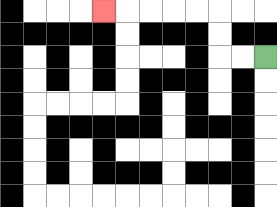{'start': '[11, 2]', 'end': '[4, 0]', 'path_directions': 'L,L,U,U,L,L,L,L,L', 'path_coordinates': '[[11, 2], [10, 2], [9, 2], [9, 1], [9, 0], [8, 0], [7, 0], [6, 0], [5, 0], [4, 0]]'}